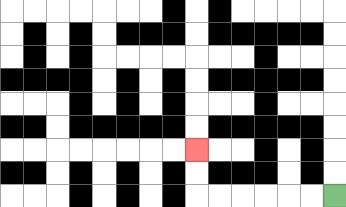{'start': '[14, 8]', 'end': '[8, 6]', 'path_directions': 'L,L,L,L,L,L,U,U', 'path_coordinates': '[[14, 8], [13, 8], [12, 8], [11, 8], [10, 8], [9, 8], [8, 8], [8, 7], [8, 6]]'}